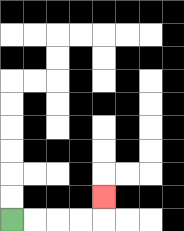{'start': '[0, 9]', 'end': '[4, 8]', 'path_directions': 'R,R,R,R,U', 'path_coordinates': '[[0, 9], [1, 9], [2, 9], [3, 9], [4, 9], [4, 8]]'}